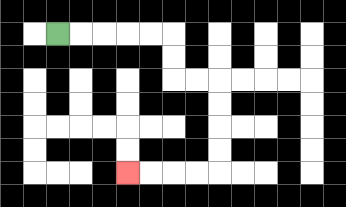{'start': '[2, 1]', 'end': '[5, 7]', 'path_directions': 'R,R,R,R,R,D,D,R,R,D,D,D,D,L,L,L,L', 'path_coordinates': '[[2, 1], [3, 1], [4, 1], [5, 1], [6, 1], [7, 1], [7, 2], [7, 3], [8, 3], [9, 3], [9, 4], [9, 5], [9, 6], [9, 7], [8, 7], [7, 7], [6, 7], [5, 7]]'}